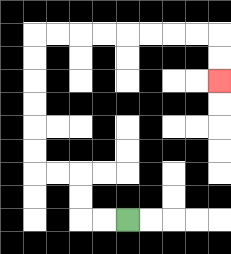{'start': '[5, 9]', 'end': '[9, 3]', 'path_directions': 'L,L,U,U,L,L,U,U,U,U,U,U,R,R,R,R,R,R,R,R,D,D', 'path_coordinates': '[[5, 9], [4, 9], [3, 9], [3, 8], [3, 7], [2, 7], [1, 7], [1, 6], [1, 5], [1, 4], [1, 3], [1, 2], [1, 1], [2, 1], [3, 1], [4, 1], [5, 1], [6, 1], [7, 1], [8, 1], [9, 1], [9, 2], [9, 3]]'}